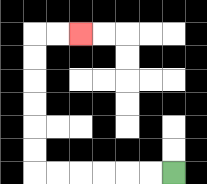{'start': '[7, 7]', 'end': '[3, 1]', 'path_directions': 'L,L,L,L,L,L,U,U,U,U,U,U,R,R', 'path_coordinates': '[[7, 7], [6, 7], [5, 7], [4, 7], [3, 7], [2, 7], [1, 7], [1, 6], [1, 5], [1, 4], [1, 3], [1, 2], [1, 1], [2, 1], [3, 1]]'}